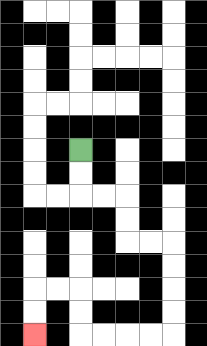{'start': '[3, 6]', 'end': '[1, 14]', 'path_directions': 'D,D,R,R,D,D,R,R,D,D,D,D,L,L,L,L,U,U,L,L,D,D', 'path_coordinates': '[[3, 6], [3, 7], [3, 8], [4, 8], [5, 8], [5, 9], [5, 10], [6, 10], [7, 10], [7, 11], [7, 12], [7, 13], [7, 14], [6, 14], [5, 14], [4, 14], [3, 14], [3, 13], [3, 12], [2, 12], [1, 12], [1, 13], [1, 14]]'}